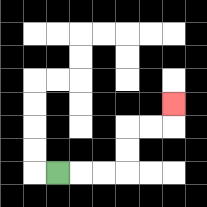{'start': '[2, 7]', 'end': '[7, 4]', 'path_directions': 'R,R,R,U,U,R,R,U', 'path_coordinates': '[[2, 7], [3, 7], [4, 7], [5, 7], [5, 6], [5, 5], [6, 5], [7, 5], [7, 4]]'}